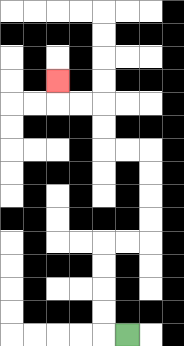{'start': '[5, 14]', 'end': '[2, 3]', 'path_directions': 'L,U,U,U,U,R,R,U,U,U,U,L,L,U,U,L,L,U', 'path_coordinates': '[[5, 14], [4, 14], [4, 13], [4, 12], [4, 11], [4, 10], [5, 10], [6, 10], [6, 9], [6, 8], [6, 7], [6, 6], [5, 6], [4, 6], [4, 5], [4, 4], [3, 4], [2, 4], [2, 3]]'}